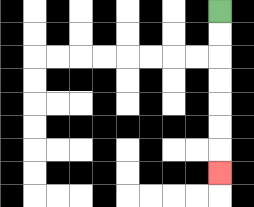{'start': '[9, 0]', 'end': '[9, 7]', 'path_directions': 'D,D,D,D,D,D,D', 'path_coordinates': '[[9, 0], [9, 1], [9, 2], [9, 3], [9, 4], [9, 5], [9, 6], [9, 7]]'}